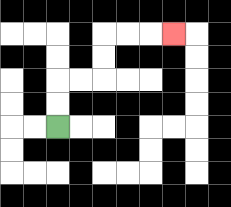{'start': '[2, 5]', 'end': '[7, 1]', 'path_directions': 'U,U,R,R,U,U,R,R,R', 'path_coordinates': '[[2, 5], [2, 4], [2, 3], [3, 3], [4, 3], [4, 2], [4, 1], [5, 1], [6, 1], [7, 1]]'}